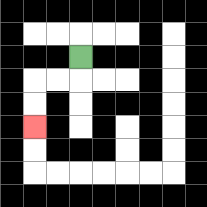{'start': '[3, 2]', 'end': '[1, 5]', 'path_directions': 'D,L,L,D,D', 'path_coordinates': '[[3, 2], [3, 3], [2, 3], [1, 3], [1, 4], [1, 5]]'}